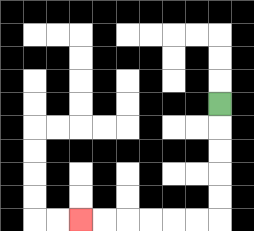{'start': '[9, 4]', 'end': '[3, 9]', 'path_directions': 'D,D,D,D,D,L,L,L,L,L,L', 'path_coordinates': '[[9, 4], [9, 5], [9, 6], [9, 7], [9, 8], [9, 9], [8, 9], [7, 9], [6, 9], [5, 9], [4, 9], [3, 9]]'}